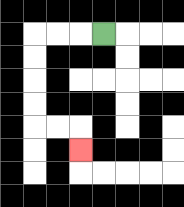{'start': '[4, 1]', 'end': '[3, 6]', 'path_directions': 'L,L,L,D,D,D,D,R,R,D', 'path_coordinates': '[[4, 1], [3, 1], [2, 1], [1, 1], [1, 2], [1, 3], [1, 4], [1, 5], [2, 5], [3, 5], [3, 6]]'}